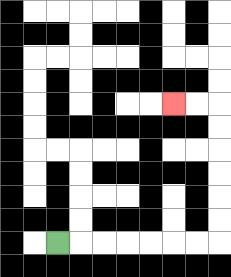{'start': '[2, 10]', 'end': '[7, 4]', 'path_directions': 'R,R,R,R,R,R,R,U,U,U,U,U,U,L,L', 'path_coordinates': '[[2, 10], [3, 10], [4, 10], [5, 10], [6, 10], [7, 10], [8, 10], [9, 10], [9, 9], [9, 8], [9, 7], [9, 6], [9, 5], [9, 4], [8, 4], [7, 4]]'}